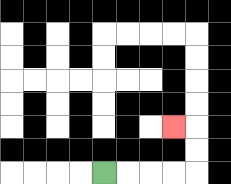{'start': '[4, 7]', 'end': '[7, 5]', 'path_directions': 'R,R,R,R,U,U,L', 'path_coordinates': '[[4, 7], [5, 7], [6, 7], [7, 7], [8, 7], [8, 6], [8, 5], [7, 5]]'}